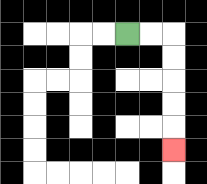{'start': '[5, 1]', 'end': '[7, 6]', 'path_directions': 'R,R,D,D,D,D,D', 'path_coordinates': '[[5, 1], [6, 1], [7, 1], [7, 2], [7, 3], [7, 4], [7, 5], [7, 6]]'}